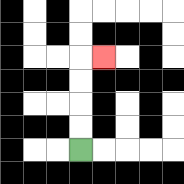{'start': '[3, 6]', 'end': '[4, 2]', 'path_directions': 'U,U,U,U,R', 'path_coordinates': '[[3, 6], [3, 5], [3, 4], [3, 3], [3, 2], [4, 2]]'}